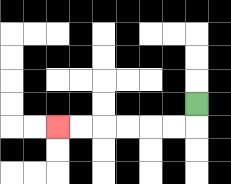{'start': '[8, 4]', 'end': '[2, 5]', 'path_directions': 'D,L,L,L,L,L,L', 'path_coordinates': '[[8, 4], [8, 5], [7, 5], [6, 5], [5, 5], [4, 5], [3, 5], [2, 5]]'}